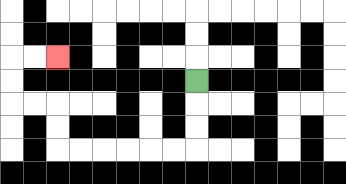{'start': '[8, 3]', 'end': '[2, 2]', 'path_directions': 'D,D,D,L,L,L,L,L,L,U,U,L,L,U,U,R,R', 'path_coordinates': '[[8, 3], [8, 4], [8, 5], [8, 6], [7, 6], [6, 6], [5, 6], [4, 6], [3, 6], [2, 6], [2, 5], [2, 4], [1, 4], [0, 4], [0, 3], [0, 2], [1, 2], [2, 2]]'}